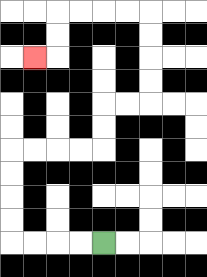{'start': '[4, 10]', 'end': '[1, 2]', 'path_directions': 'L,L,L,L,U,U,U,U,R,R,R,R,U,U,R,R,U,U,U,U,L,L,L,L,D,D,L', 'path_coordinates': '[[4, 10], [3, 10], [2, 10], [1, 10], [0, 10], [0, 9], [0, 8], [0, 7], [0, 6], [1, 6], [2, 6], [3, 6], [4, 6], [4, 5], [4, 4], [5, 4], [6, 4], [6, 3], [6, 2], [6, 1], [6, 0], [5, 0], [4, 0], [3, 0], [2, 0], [2, 1], [2, 2], [1, 2]]'}